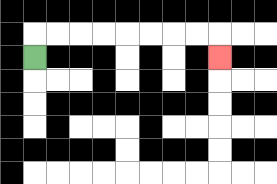{'start': '[1, 2]', 'end': '[9, 2]', 'path_directions': 'U,R,R,R,R,R,R,R,R,D', 'path_coordinates': '[[1, 2], [1, 1], [2, 1], [3, 1], [4, 1], [5, 1], [6, 1], [7, 1], [8, 1], [9, 1], [9, 2]]'}